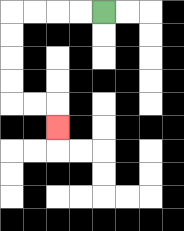{'start': '[4, 0]', 'end': '[2, 5]', 'path_directions': 'L,L,L,L,D,D,D,D,R,R,D', 'path_coordinates': '[[4, 0], [3, 0], [2, 0], [1, 0], [0, 0], [0, 1], [0, 2], [0, 3], [0, 4], [1, 4], [2, 4], [2, 5]]'}